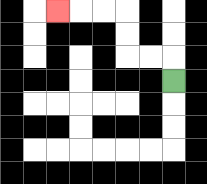{'start': '[7, 3]', 'end': '[2, 0]', 'path_directions': 'U,L,L,U,U,L,L,L', 'path_coordinates': '[[7, 3], [7, 2], [6, 2], [5, 2], [5, 1], [5, 0], [4, 0], [3, 0], [2, 0]]'}